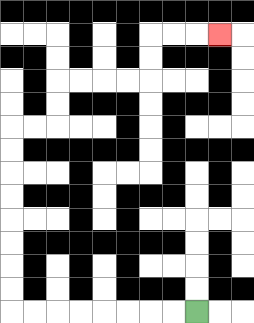{'start': '[8, 13]', 'end': '[9, 1]', 'path_directions': 'L,L,L,L,L,L,L,L,U,U,U,U,U,U,U,U,R,R,U,U,R,R,R,R,U,U,R,R,R', 'path_coordinates': '[[8, 13], [7, 13], [6, 13], [5, 13], [4, 13], [3, 13], [2, 13], [1, 13], [0, 13], [0, 12], [0, 11], [0, 10], [0, 9], [0, 8], [0, 7], [0, 6], [0, 5], [1, 5], [2, 5], [2, 4], [2, 3], [3, 3], [4, 3], [5, 3], [6, 3], [6, 2], [6, 1], [7, 1], [8, 1], [9, 1]]'}